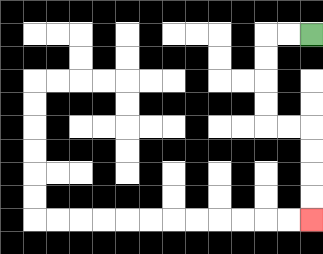{'start': '[13, 1]', 'end': '[13, 9]', 'path_directions': 'L,L,D,D,D,D,R,R,D,D,D,D', 'path_coordinates': '[[13, 1], [12, 1], [11, 1], [11, 2], [11, 3], [11, 4], [11, 5], [12, 5], [13, 5], [13, 6], [13, 7], [13, 8], [13, 9]]'}